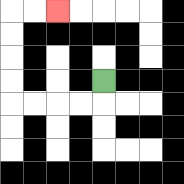{'start': '[4, 3]', 'end': '[2, 0]', 'path_directions': 'D,L,L,L,L,U,U,U,U,R,R', 'path_coordinates': '[[4, 3], [4, 4], [3, 4], [2, 4], [1, 4], [0, 4], [0, 3], [0, 2], [0, 1], [0, 0], [1, 0], [2, 0]]'}